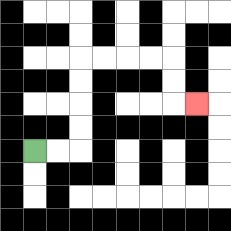{'start': '[1, 6]', 'end': '[8, 4]', 'path_directions': 'R,R,U,U,U,U,R,R,R,R,D,D,R', 'path_coordinates': '[[1, 6], [2, 6], [3, 6], [3, 5], [3, 4], [3, 3], [3, 2], [4, 2], [5, 2], [6, 2], [7, 2], [7, 3], [7, 4], [8, 4]]'}